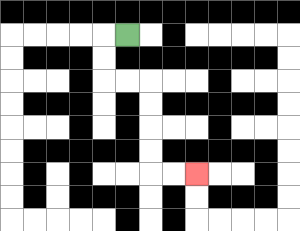{'start': '[5, 1]', 'end': '[8, 7]', 'path_directions': 'L,D,D,R,R,D,D,D,D,R,R', 'path_coordinates': '[[5, 1], [4, 1], [4, 2], [4, 3], [5, 3], [6, 3], [6, 4], [6, 5], [6, 6], [6, 7], [7, 7], [8, 7]]'}